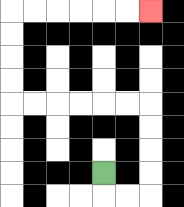{'start': '[4, 7]', 'end': '[6, 0]', 'path_directions': 'D,R,R,U,U,U,U,L,L,L,L,L,L,U,U,U,U,R,R,R,R,R,R', 'path_coordinates': '[[4, 7], [4, 8], [5, 8], [6, 8], [6, 7], [6, 6], [6, 5], [6, 4], [5, 4], [4, 4], [3, 4], [2, 4], [1, 4], [0, 4], [0, 3], [0, 2], [0, 1], [0, 0], [1, 0], [2, 0], [3, 0], [4, 0], [5, 0], [6, 0]]'}